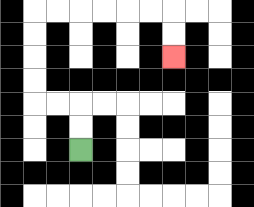{'start': '[3, 6]', 'end': '[7, 2]', 'path_directions': 'U,U,L,L,U,U,U,U,R,R,R,R,R,R,D,D', 'path_coordinates': '[[3, 6], [3, 5], [3, 4], [2, 4], [1, 4], [1, 3], [1, 2], [1, 1], [1, 0], [2, 0], [3, 0], [4, 0], [5, 0], [6, 0], [7, 0], [7, 1], [7, 2]]'}